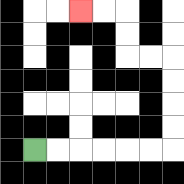{'start': '[1, 6]', 'end': '[3, 0]', 'path_directions': 'R,R,R,R,R,R,U,U,U,U,L,L,U,U,L,L', 'path_coordinates': '[[1, 6], [2, 6], [3, 6], [4, 6], [5, 6], [6, 6], [7, 6], [7, 5], [7, 4], [7, 3], [7, 2], [6, 2], [5, 2], [5, 1], [5, 0], [4, 0], [3, 0]]'}